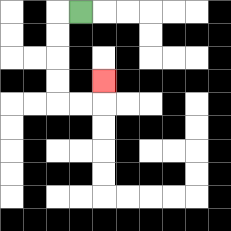{'start': '[3, 0]', 'end': '[4, 3]', 'path_directions': 'L,D,D,D,D,R,R,U', 'path_coordinates': '[[3, 0], [2, 0], [2, 1], [2, 2], [2, 3], [2, 4], [3, 4], [4, 4], [4, 3]]'}